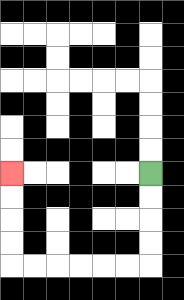{'start': '[6, 7]', 'end': '[0, 7]', 'path_directions': 'D,D,D,D,L,L,L,L,L,L,U,U,U,U', 'path_coordinates': '[[6, 7], [6, 8], [6, 9], [6, 10], [6, 11], [5, 11], [4, 11], [3, 11], [2, 11], [1, 11], [0, 11], [0, 10], [0, 9], [0, 8], [0, 7]]'}